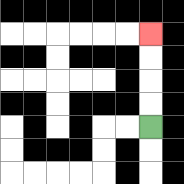{'start': '[6, 5]', 'end': '[6, 1]', 'path_directions': 'U,U,U,U', 'path_coordinates': '[[6, 5], [6, 4], [6, 3], [6, 2], [6, 1]]'}